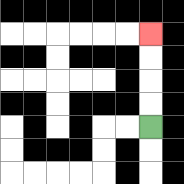{'start': '[6, 5]', 'end': '[6, 1]', 'path_directions': 'U,U,U,U', 'path_coordinates': '[[6, 5], [6, 4], [6, 3], [6, 2], [6, 1]]'}